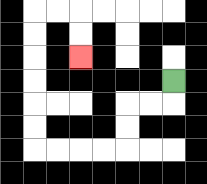{'start': '[7, 3]', 'end': '[3, 2]', 'path_directions': 'D,L,L,D,D,L,L,L,L,U,U,U,U,U,U,R,R,D,D', 'path_coordinates': '[[7, 3], [7, 4], [6, 4], [5, 4], [5, 5], [5, 6], [4, 6], [3, 6], [2, 6], [1, 6], [1, 5], [1, 4], [1, 3], [1, 2], [1, 1], [1, 0], [2, 0], [3, 0], [3, 1], [3, 2]]'}